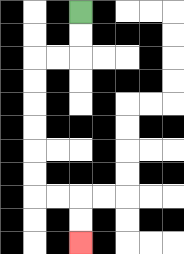{'start': '[3, 0]', 'end': '[3, 10]', 'path_directions': 'D,D,L,L,D,D,D,D,D,D,R,R,D,D', 'path_coordinates': '[[3, 0], [3, 1], [3, 2], [2, 2], [1, 2], [1, 3], [1, 4], [1, 5], [1, 6], [1, 7], [1, 8], [2, 8], [3, 8], [3, 9], [3, 10]]'}